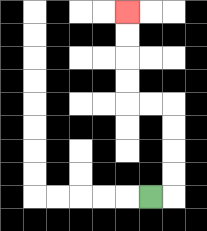{'start': '[6, 8]', 'end': '[5, 0]', 'path_directions': 'R,U,U,U,U,L,L,U,U,U,U', 'path_coordinates': '[[6, 8], [7, 8], [7, 7], [7, 6], [7, 5], [7, 4], [6, 4], [5, 4], [5, 3], [5, 2], [5, 1], [5, 0]]'}